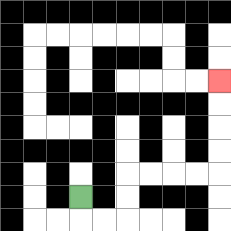{'start': '[3, 8]', 'end': '[9, 3]', 'path_directions': 'D,R,R,U,U,R,R,R,R,U,U,U,U', 'path_coordinates': '[[3, 8], [3, 9], [4, 9], [5, 9], [5, 8], [5, 7], [6, 7], [7, 7], [8, 7], [9, 7], [9, 6], [9, 5], [9, 4], [9, 3]]'}